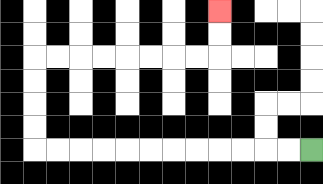{'start': '[13, 6]', 'end': '[9, 0]', 'path_directions': 'L,L,L,L,L,L,L,L,L,L,L,L,U,U,U,U,R,R,R,R,R,R,R,R,U,U', 'path_coordinates': '[[13, 6], [12, 6], [11, 6], [10, 6], [9, 6], [8, 6], [7, 6], [6, 6], [5, 6], [4, 6], [3, 6], [2, 6], [1, 6], [1, 5], [1, 4], [1, 3], [1, 2], [2, 2], [3, 2], [4, 2], [5, 2], [6, 2], [7, 2], [8, 2], [9, 2], [9, 1], [9, 0]]'}